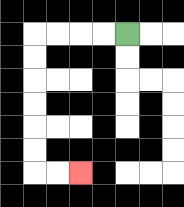{'start': '[5, 1]', 'end': '[3, 7]', 'path_directions': 'L,L,L,L,D,D,D,D,D,D,R,R', 'path_coordinates': '[[5, 1], [4, 1], [3, 1], [2, 1], [1, 1], [1, 2], [1, 3], [1, 4], [1, 5], [1, 6], [1, 7], [2, 7], [3, 7]]'}